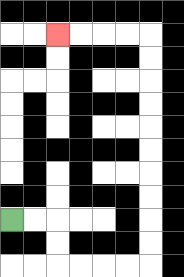{'start': '[0, 9]', 'end': '[2, 1]', 'path_directions': 'R,R,D,D,R,R,R,R,U,U,U,U,U,U,U,U,U,U,L,L,L,L', 'path_coordinates': '[[0, 9], [1, 9], [2, 9], [2, 10], [2, 11], [3, 11], [4, 11], [5, 11], [6, 11], [6, 10], [6, 9], [6, 8], [6, 7], [6, 6], [6, 5], [6, 4], [6, 3], [6, 2], [6, 1], [5, 1], [4, 1], [3, 1], [2, 1]]'}